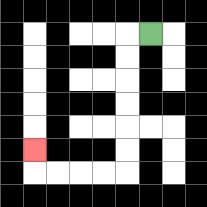{'start': '[6, 1]', 'end': '[1, 6]', 'path_directions': 'L,D,D,D,D,D,D,L,L,L,L,U', 'path_coordinates': '[[6, 1], [5, 1], [5, 2], [5, 3], [5, 4], [5, 5], [5, 6], [5, 7], [4, 7], [3, 7], [2, 7], [1, 7], [1, 6]]'}